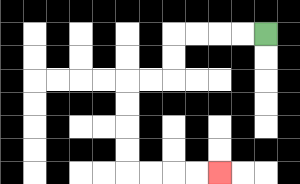{'start': '[11, 1]', 'end': '[9, 7]', 'path_directions': 'L,L,L,L,D,D,L,L,D,D,D,D,R,R,R,R', 'path_coordinates': '[[11, 1], [10, 1], [9, 1], [8, 1], [7, 1], [7, 2], [7, 3], [6, 3], [5, 3], [5, 4], [5, 5], [5, 6], [5, 7], [6, 7], [7, 7], [8, 7], [9, 7]]'}